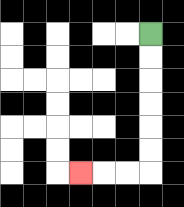{'start': '[6, 1]', 'end': '[3, 7]', 'path_directions': 'D,D,D,D,D,D,L,L,L', 'path_coordinates': '[[6, 1], [6, 2], [6, 3], [6, 4], [6, 5], [6, 6], [6, 7], [5, 7], [4, 7], [3, 7]]'}